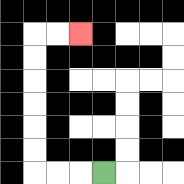{'start': '[4, 7]', 'end': '[3, 1]', 'path_directions': 'L,L,L,U,U,U,U,U,U,R,R', 'path_coordinates': '[[4, 7], [3, 7], [2, 7], [1, 7], [1, 6], [1, 5], [1, 4], [1, 3], [1, 2], [1, 1], [2, 1], [3, 1]]'}